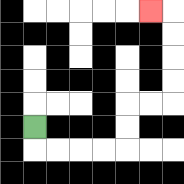{'start': '[1, 5]', 'end': '[6, 0]', 'path_directions': 'D,R,R,R,R,U,U,R,R,U,U,U,U,L', 'path_coordinates': '[[1, 5], [1, 6], [2, 6], [3, 6], [4, 6], [5, 6], [5, 5], [5, 4], [6, 4], [7, 4], [7, 3], [7, 2], [7, 1], [7, 0], [6, 0]]'}